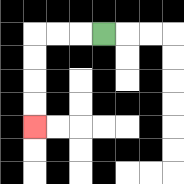{'start': '[4, 1]', 'end': '[1, 5]', 'path_directions': 'L,L,L,D,D,D,D', 'path_coordinates': '[[4, 1], [3, 1], [2, 1], [1, 1], [1, 2], [1, 3], [1, 4], [1, 5]]'}